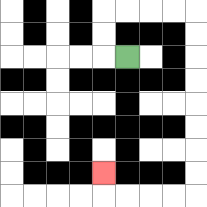{'start': '[5, 2]', 'end': '[4, 7]', 'path_directions': 'L,U,U,R,R,R,R,D,D,D,D,D,D,D,D,L,L,L,L,U', 'path_coordinates': '[[5, 2], [4, 2], [4, 1], [4, 0], [5, 0], [6, 0], [7, 0], [8, 0], [8, 1], [8, 2], [8, 3], [8, 4], [8, 5], [8, 6], [8, 7], [8, 8], [7, 8], [6, 8], [5, 8], [4, 8], [4, 7]]'}